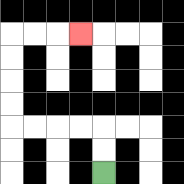{'start': '[4, 7]', 'end': '[3, 1]', 'path_directions': 'U,U,L,L,L,L,U,U,U,U,R,R,R', 'path_coordinates': '[[4, 7], [4, 6], [4, 5], [3, 5], [2, 5], [1, 5], [0, 5], [0, 4], [0, 3], [0, 2], [0, 1], [1, 1], [2, 1], [3, 1]]'}